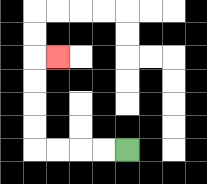{'start': '[5, 6]', 'end': '[2, 2]', 'path_directions': 'L,L,L,L,U,U,U,U,R', 'path_coordinates': '[[5, 6], [4, 6], [3, 6], [2, 6], [1, 6], [1, 5], [1, 4], [1, 3], [1, 2], [2, 2]]'}